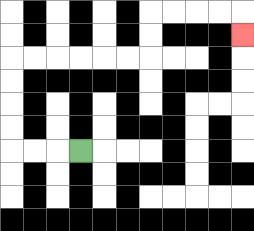{'start': '[3, 6]', 'end': '[10, 1]', 'path_directions': 'L,L,L,U,U,U,U,R,R,R,R,R,R,U,U,R,R,R,R,D', 'path_coordinates': '[[3, 6], [2, 6], [1, 6], [0, 6], [0, 5], [0, 4], [0, 3], [0, 2], [1, 2], [2, 2], [3, 2], [4, 2], [5, 2], [6, 2], [6, 1], [6, 0], [7, 0], [8, 0], [9, 0], [10, 0], [10, 1]]'}